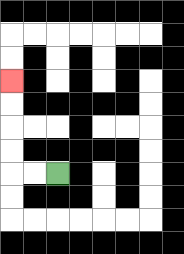{'start': '[2, 7]', 'end': '[0, 3]', 'path_directions': 'L,L,U,U,U,U', 'path_coordinates': '[[2, 7], [1, 7], [0, 7], [0, 6], [0, 5], [0, 4], [0, 3]]'}